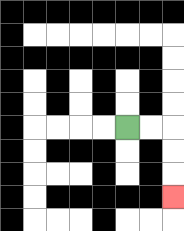{'start': '[5, 5]', 'end': '[7, 8]', 'path_directions': 'R,R,D,D,D', 'path_coordinates': '[[5, 5], [6, 5], [7, 5], [7, 6], [7, 7], [7, 8]]'}